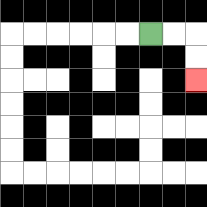{'start': '[6, 1]', 'end': '[8, 3]', 'path_directions': 'R,R,D,D', 'path_coordinates': '[[6, 1], [7, 1], [8, 1], [8, 2], [8, 3]]'}